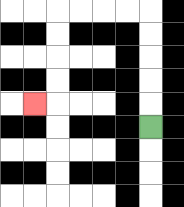{'start': '[6, 5]', 'end': '[1, 4]', 'path_directions': 'U,U,U,U,U,L,L,L,L,D,D,D,D,L', 'path_coordinates': '[[6, 5], [6, 4], [6, 3], [6, 2], [6, 1], [6, 0], [5, 0], [4, 0], [3, 0], [2, 0], [2, 1], [2, 2], [2, 3], [2, 4], [1, 4]]'}